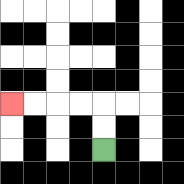{'start': '[4, 6]', 'end': '[0, 4]', 'path_directions': 'U,U,L,L,L,L', 'path_coordinates': '[[4, 6], [4, 5], [4, 4], [3, 4], [2, 4], [1, 4], [0, 4]]'}